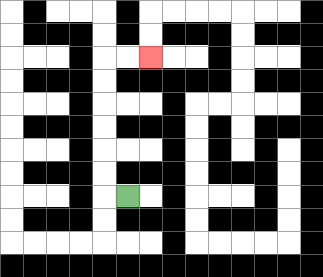{'start': '[5, 8]', 'end': '[6, 2]', 'path_directions': 'L,U,U,U,U,U,U,R,R', 'path_coordinates': '[[5, 8], [4, 8], [4, 7], [4, 6], [4, 5], [4, 4], [4, 3], [4, 2], [5, 2], [6, 2]]'}